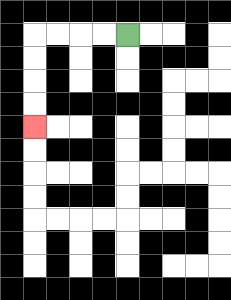{'start': '[5, 1]', 'end': '[1, 5]', 'path_directions': 'L,L,L,L,D,D,D,D', 'path_coordinates': '[[5, 1], [4, 1], [3, 1], [2, 1], [1, 1], [1, 2], [1, 3], [1, 4], [1, 5]]'}